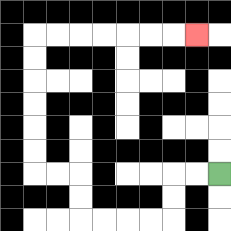{'start': '[9, 7]', 'end': '[8, 1]', 'path_directions': 'L,L,D,D,L,L,L,L,U,U,L,L,U,U,U,U,U,U,R,R,R,R,R,R,R', 'path_coordinates': '[[9, 7], [8, 7], [7, 7], [7, 8], [7, 9], [6, 9], [5, 9], [4, 9], [3, 9], [3, 8], [3, 7], [2, 7], [1, 7], [1, 6], [1, 5], [1, 4], [1, 3], [1, 2], [1, 1], [2, 1], [3, 1], [4, 1], [5, 1], [6, 1], [7, 1], [8, 1]]'}